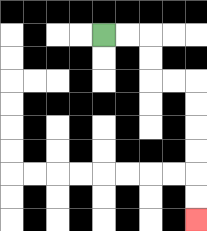{'start': '[4, 1]', 'end': '[8, 9]', 'path_directions': 'R,R,D,D,R,R,D,D,D,D,D,D', 'path_coordinates': '[[4, 1], [5, 1], [6, 1], [6, 2], [6, 3], [7, 3], [8, 3], [8, 4], [8, 5], [8, 6], [8, 7], [8, 8], [8, 9]]'}